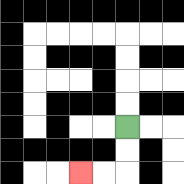{'start': '[5, 5]', 'end': '[3, 7]', 'path_directions': 'D,D,L,L', 'path_coordinates': '[[5, 5], [5, 6], [5, 7], [4, 7], [3, 7]]'}